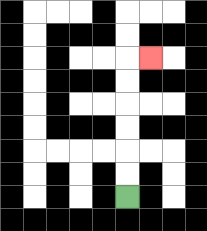{'start': '[5, 8]', 'end': '[6, 2]', 'path_directions': 'U,U,U,U,U,U,R', 'path_coordinates': '[[5, 8], [5, 7], [5, 6], [5, 5], [5, 4], [5, 3], [5, 2], [6, 2]]'}